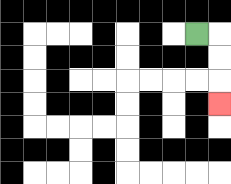{'start': '[8, 1]', 'end': '[9, 4]', 'path_directions': 'R,D,D,D', 'path_coordinates': '[[8, 1], [9, 1], [9, 2], [9, 3], [9, 4]]'}